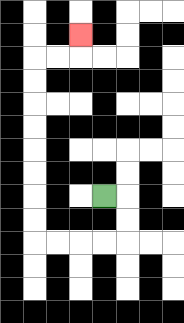{'start': '[4, 8]', 'end': '[3, 1]', 'path_directions': 'R,D,D,L,L,L,L,U,U,U,U,U,U,U,U,R,R,U', 'path_coordinates': '[[4, 8], [5, 8], [5, 9], [5, 10], [4, 10], [3, 10], [2, 10], [1, 10], [1, 9], [1, 8], [1, 7], [1, 6], [1, 5], [1, 4], [1, 3], [1, 2], [2, 2], [3, 2], [3, 1]]'}